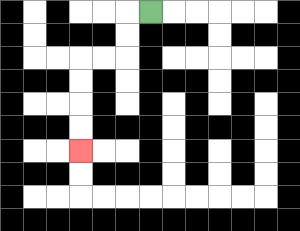{'start': '[6, 0]', 'end': '[3, 6]', 'path_directions': 'L,D,D,L,L,D,D,D,D', 'path_coordinates': '[[6, 0], [5, 0], [5, 1], [5, 2], [4, 2], [3, 2], [3, 3], [3, 4], [3, 5], [3, 6]]'}